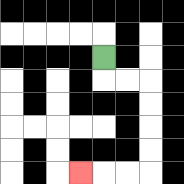{'start': '[4, 2]', 'end': '[3, 7]', 'path_directions': 'D,R,R,D,D,D,D,L,L,L', 'path_coordinates': '[[4, 2], [4, 3], [5, 3], [6, 3], [6, 4], [6, 5], [6, 6], [6, 7], [5, 7], [4, 7], [3, 7]]'}